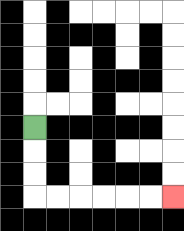{'start': '[1, 5]', 'end': '[7, 8]', 'path_directions': 'D,D,D,R,R,R,R,R,R', 'path_coordinates': '[[1, 5], [1, 6], [1, 7], [1, 8], [2, 8], [3, 8], [4, 8], [5, 8], [6, 8], [7, 8]]'}